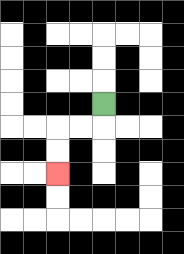{'start': '[4, 4]', 'end': '[2, 7]', 'path_directions': 'D,L,L,D,D', 'path_coordinates': '[[4, 4], [4, 5], [3, 5], [2, 5], [2, 6], [2, 7]]'}